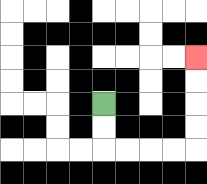{'start': '[4, 4]', 'end': '[8, 2]', 'path_directions': 'D,D,R,R,R,R,U,U,U,U', 'path_coordinates': '[[4, 4], [4, 5], [4, 6], [5, 6], [6, 6], [7, 6], [8, 6], [8, 5], [8, 4], [8, 3], [8, 2]]'}